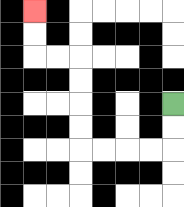{'start': '[7, 4]', 'end': '[1, 0]', 'path_directions': 'D,D,L,L,L,L,U,U,U,U,L,L,U,U', 'path_coordinates': '[[7, 4], [7, 5], [7, 6], [6, 6], [5, 6], [4, 6], [3, 6], [3, 5], [3, 4], [3, 3], [3, 2], [2, 2], [1, 2], [1, 1], [1, 0]]'}